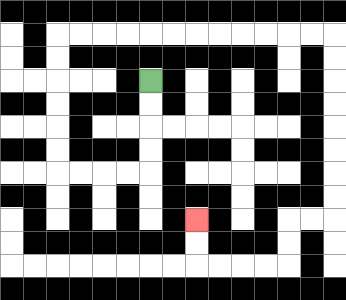{'start': '[6, 3]', 'end': '[8, 9]', 'path_directions': 'D,D,D,D,L,L,L,L,U,U,U,U,U,U,R,R,R,R,R,R,R,R,R,R,R,R,D,D,D,D,D,D,D,D,L,L,D,D,L,L,L,L,U,U', 'path_coordinates': '[[6, 3], [6, 4], [6, 5], [6, 6], [6, 7], [5, 7], [4, 7], [3, 7], [2, 7], [2, 6], [2, 5], [2, 4], [2, 3], [2, 2], [2, 1], [3, 1], [4, 1], [5, 1], [6, 1], [7, 1], [8, 1], [9, 1], [10, 1], [11, 1], [12, 1], [13, 1], [14, 1], [14, 2], [14, 3], [14, 4], [14, 5], [14, 6], [14, 7], [14, 8], [14, 9], [13, 9], [12, 9], [12, 10], [12, 11], [11, 11], [10, 11], [9, 11], [8, 11], [8, 10], [8, 9]]'}